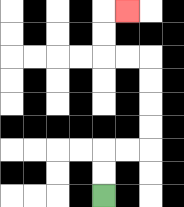{'start': '[4, 8]', 'end': '[5, 0]', 'path_directions': 'U,U,R,R,U,U,U,U,L,L,U,U,R', 'path_coordinates': '[[4, 8], [4, 7], [4, 6], [5, 6], [6, 6], [6, 5], [6, 4], [6, 3], [6, 2], [5, 2], [4, 2], [4, 1], [4, 0], [5, 0]]'}